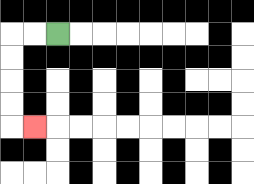{'start': '[2, 1]', 'end': '[1, 5]', 'path_directions': 'L,L,D,D,D,D,R', 'path_coordinates': '[[2, 1], [1, 1], [0, 1], [0, 2], [0, 3], [0, 4], [0, 5], [1, 5]]'}